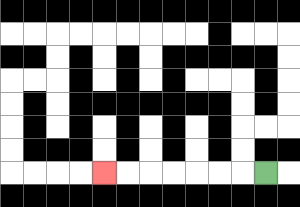{'start': '[11, 7]', 'end': '[4, 7]', 'path_directions': 'L,L,L,L,L,L,L', 'path_coordinates': '[[11, 7], [10, 7], [9, 7], [8, 7], [7, 7], [6, 7], [5, 7], [4, 7]]'}